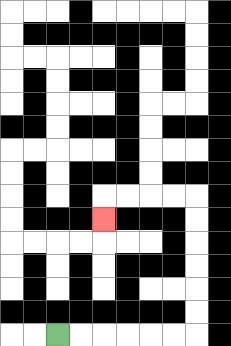{'start': '[2, 14]', 'end': '[4, 9]', 'path_directions': 'R,R,R,R,R,R,U,U,U,U,U,U,L,L,L,L,D', 'path_coordinates': '[[2, 14], [3, 14], [4, 14], [5, 14], [6, 14], [7, 14], [8, 14], [8, 13], [8, 12], [8, 11], [8, 10], [8, 9], [8, 8], [7, 8], [6, 8], [5, 8], [4, 8], [4, 9]]'}